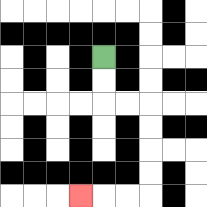{'start': '[4, 2]', 'end': '[3, 8]', 'path_directions': 'D,D,R,R,D,D,D,D,L,L,L', 'path_coordinates': '[[4, 2], [4, 3], [4, 4], [5, 4], [6, 4], [6, 5], [6, 6], [6, 7], [6, 8], [5, 8], [4, 8], [3, 8]]'}